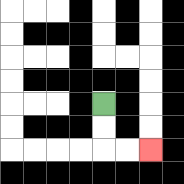{'start': '[4, 4]', 'end': '[6, 6]', 'path_directions': 'D,D,R,R', 'path_coordinates': '[[4, 4], [4, 5], [4, 6], [5, 6], [6, 6]]'}